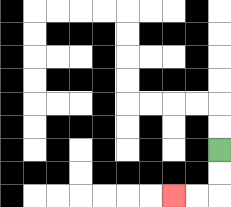{'start': '[9, 6]', 'end': '[7, 8]', 'path_directions': 'D,D,L,L', 'path_coordinates': '[[9, 6], [9, 7], [9, 8], [8, 8], [7, 8]]'}